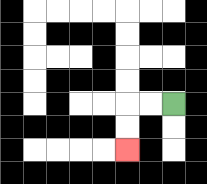{'start': '[7, 4]', 'end': '[5, 6]', 'path_directions': 'L,L,D,D', 'path_coordinates': '[[7, 4], [6, 4], [5, 4], [5, 5], [5, 6]]'}